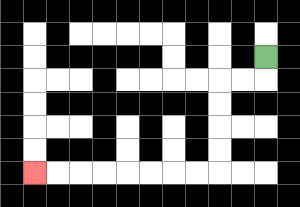{'start': '[11, 2]', 'end': '[1, 7]', 'path_directions': 'D,L,L,D,D,D,D,L,L,L,L,L,L,L,L', 'path_coordinates': '[[11, 2], [11, 3], [10, 3], [9, 3], [9, 4], [9, 5], [9, 6], [9, 7], [8, 7], [7, 7], [6, 7], [5, 7], [4, 7], [3, 7], [2, 7], [1, 7]]'}